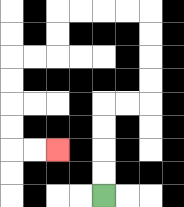{'start': '[4, 8]', 'end': '[2, 6]', 'path_directions': 'U,U,U,U,R,R,U,U,U,U,L,L,L,L,D,D,L,L,D,D,D,D,R,R', 'path_coordinates': '[[4, 8], [4, 7], [4, 6], [4, 5], [4, 4], [5, 4], [6, 4], [6, 3], [6, 2], [6, 1], [6, 0], [5, 0], [4, 0], [3, 0], [2, 0], [2, 1], [2, 2], [1, 2], [0, 2], [0, 3], [0, 4], [0, 5], [0, 6], [1, 6], [2, 6]]'}